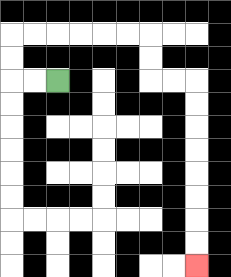{'start': '[2, 3]', 'end': '[8, 11]', 'path_directions': 'L,L,U,U,R,R,R,R,R,R,D,D,R,R,D,D,D,D,D,D,D,D', 'path_coordinates': '[[2, 3], [1, 3], [0, 3], [0, 2], [0, 1], [1, 1], [2, 1], [3, 1], [4, 1], [5, 1], [6, 1], [6, 2], [6, 3], [7, 3], [8, 3], [8, 4], [8, 5], [8, 6], [8, 7], [8, 8], [8, 9], [8, 10], [8, 11]]'}